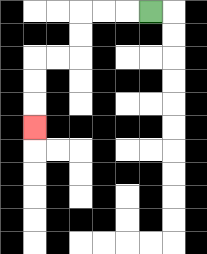{'start': '[6, 0]', 'end': '[1, 5]', 'path_directions': 'L,L,L,D,D,L,L,D,D,D', 'path_coordinates': '[[6, 0], [5, 0], [4, 0], [3, 0], [3, 1], [3, 2], [2, 2], [1, 2], [1, 3], [1, 4], [1, 5]]'}